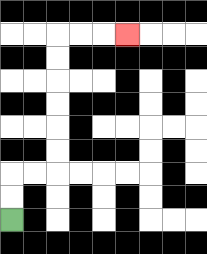{'start': '[0, 9]', 'end': '[5, 1]', 'path_directions': 'U,U,R,R,U,U,U,U,U,U,R,R,R', 'path_coordinates': '[[0, 9], [0, 8], [0, 7], [1, 7], [2, 7], [2, 6], [2, 5], [2, 4], [2, 3], [2, 2], [2, 1], [3, 1], [4, 1], [5, 1]]'}